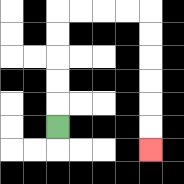{'start': '[2, 5]', 'end': '[6, 6]', 'path_directions': 'U,U,U,U,U,R,R,R,R,D,D,D,D,D,D', 'path_coordinates': '[[2, 5], [2, 4], [2, 3], [2, 2], [2, 1], [2, 0], [3, 0], [4, 0], [5, 0], [6, 0], [6, 1], [6, 2], [6, 3], [6, 4], [6, 5], [6, 6]]'}